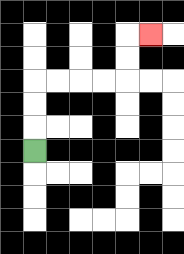{'start': '[1, 6]', 'end': '[6, 1]', 'path_directions': 'U,U,U,R,R,R,R,U,U,R', 'path_coordinates': '[[1, 6], [1, 5], [1, 4], [1, 3], [2, 3], [3, 3], [4, 3], [5, 3], [5, 2], [5, 1], [6, 1]]'}